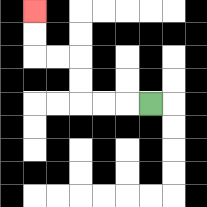{'start': '[6, 4]', 'end': '[1, 0]', 'path_directions': 'L,L,L,U,U,L,L,U,U', 'path_coordinates': '[[6, 4], [5, 4], [4, 4], [3, 4], [3, 3], [3, 2], [2, 2], [1, 2], [1, 1], [1, 0]]'}